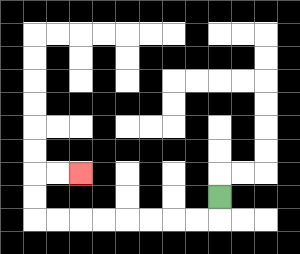{'start': '[9, 8]', 'end': '[3, 7]', 'path_directions': 'D,L,L,L,L,L,L,L,L,U,U,R,R', 'path_coordinates': '[[9, 8], [9, 9], [8, 9], [7, 9], [6, 9], [5, 9], [4, 9], [3, 9], [2, 9], [1, 9], [1, 8], [1, 7], [2, 7], [3, 7]]'}